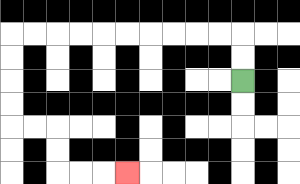{'start': '[10, 3]', 'end': '[5, 7]', 'path_directions': 'U,U,L,L,L,L,L,L,L,L,L,L,D,D,D,D,R,R,D,D,R,R,R', 'path_coordinates': '[[10, 3], [10, 2], [10, 1], [9, 1], [8, 1], [7, 1], [6, 1], [5, 1], [4, 1], [3, 1], [2, 1], [1, 1], [0, 1], [0, 2], [0, 3], [0, 4], [0, 5], [1, 5], [2, 5], [2, 6], [2, 7], [3, 7], [4, 7], [5, 7]]'}